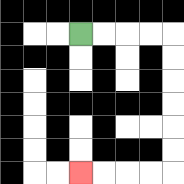{'start': '[3, 1]', 'end': '[3, 7]', 'path_directions': 'R,R,R,R,D,D,D,D,D,D,L,L,L,L', 'path_coordinates': '[[3, 1], [4, 1], [5, 1], [6, 1], [7, 1], [7, 2], [7, 3], [7, 4], [7, 5], [7, 6], [7, 7], [6, 7], [5, 7], [4, 7], [3, 7]]'}